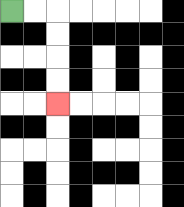{'start': '[0, 0]', 'end': '[2, 4]', 'path_directions': 'R,R,D,D,D,D', 'path_coordinates': '[[0, 0], [1, 0], [2, 0], [2, 1], [2, 2], [2, 3], [2, 4]]'}